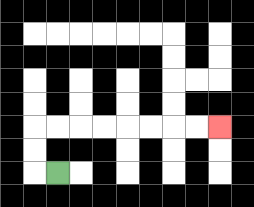{'start': '[2, 7]', 'end': '[9, 5]', 'path_directions': 'L,U,U,R,R,R,R,R,R,R,R', 'path_coordinates': '[[2, 7], [1, 7], [1, 6], [1, 5], [2, 5], [3, 5], [4, 5], [5, 5], [6, 5], [7, 5], [8, 5], [9, 5]]'}